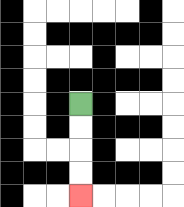{'start': '[3, 4]', 'end': '[3, 8]', 'path_directions': 'D,D,D,D', 'path_coordinates': '[[3, 4], [3, 5], [3, 6], [3, 7], [3, 8]]'}